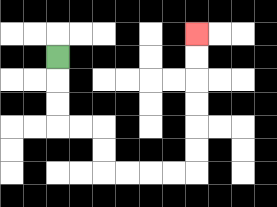{'start': '[2, 2]', 'end': '[8, 1]', 'path_directions': 'D,D,D,R,R,D,D,R,R,R,R,U,U,U,U,U,U', 'path_coordinates': '[[2, 2], [2, 3], [2, 4], [2, 5], [3, 5], [4, 5], [4, 6], [4, 7], [5, 7], [6, 7], [7, 7], [8, 7], [8, 6], [8, 5], [8, 4], [8, 3], [8, 2], [8, 1]]'}